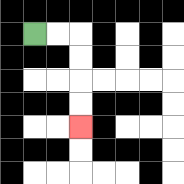{'start': '[1, 1]', 'end': '[3, 5]', 'path_directions': 'R,R,D,D,D,D', 'path_coordinates': '[[1, 1], [2, 1], [3, 1], [3, 2], [3, 3], [3, 4], [3, 5]]'}